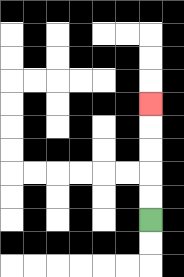{'start': '[6, 9]', 'end': '[6, 4]', 'path_directions': 'U,U,U,U,U', 'path_coordinates': '[[6, 9], [6, 8], [6, 7], [6, 6], [6, 5], [6, 4]]'}